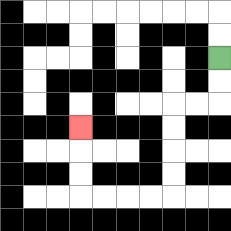{'start': '[9, 2]', 'end': '[3, 5]', 'path_directions': 'D,D,L,L,D,D,D,D,L,L,L,L,U,U,U', 'path_coordinates': '[[9, 2], [9, 3], [9, 4], [8, 4], [7, 4], [7, 5], [7, 6], [7, 7], [7, 8], [6, 8], [5, 8], [4, 8], [3, 8], [3, 7], [3, 6], [3, 5]]'}